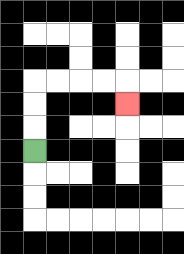{'start': '[1, 6]', 'end': '[5, 4]', 'path_directions': 'U,U,U,R,R,R,R,D', 'path_coordinates': '[[1, 6], [1, 5], [1, 4], [1, 3], [2, 3], [3, 3], [4, 3], [5, 3], [5, 4]]'}